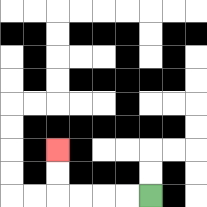{'start': '[6, 8]', 'end': '[2, 6]', 'path_directions': 'L,L,L,L,U,U', 'path_coordinates': '[[6, 8], [5, 8], [4, 8], [3, 8], [2, 8], [2, 7], [2, 6]]'}